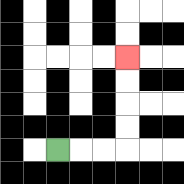{'start': '[2, 6]', 'end': '[5, 2]', 'path_directions': 'R,R,R,U,U,U,U', 'path_coordinates': '[[2, 6], [3, 6], [4, 6], [5, 6], [5, 5], [5, 4], [5, 3], [5, 2]]'}